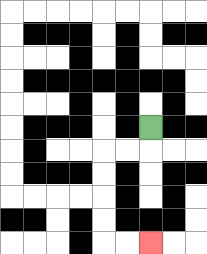{'start': '[6, 5]', 'end': '[6, 10]', 'path_directions': 'D,L,L,D,D,D,D,R,R', 'path_coordinates': '[[6, 5], [6, 6], [5, 6], [4, 6], [4, 7], [4, 8], [4, 9], [4, 10], [5, 10], [6, 10]]'}